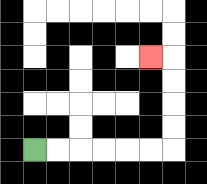{'start': '[1, 6]', 'end': '[6, 2]', 'path_directions': 'R,R,R,R,R,R,U,U,U,U,L', 'path_coordinates': '[[1, 6], [2, 6], [3, 6], [4, 6], [5, 6], [6, 6], [7, 6], [7, 5], [7, 4], [7, 3], [7, 2], [6, 2]]'}